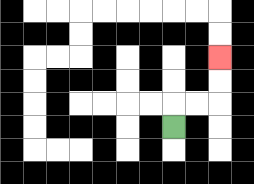{'start': '[7, 5]', 'end': '[9, 2]', 'path_directions': 'U,R,R,U,U', 'path_coordinates': '[[7, 5], [7, 4], [8, 4], [9, 4], [9, 3], [9, 2]]'}